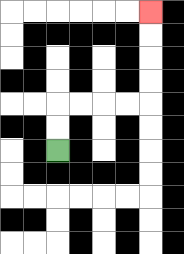{'start': '[2, 6]', 'end': '[6, 0]', 'path_directions': 'U,U,R,R,R,R,U,U,U,U', 'path_coordinates': '[[2, 6], [2, 5], [2, 4], [3, 4], [4, 4], [5, 4], [6, 4], [6, 3], [6, 2], [6, 1], [6, 0]]'}